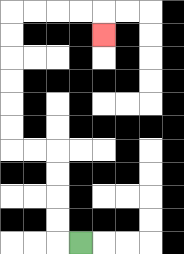{'start': '[3, 10]', 'end': '[4, 1]', 'path_directions': 'L,U,U,U,U,L,L,U,U,U,U,U,U,R,R,R,R,D', 'path_coordinates': '[[3, 10], [2, 10], [2, 9], [2, 8], [2, 7], [2, 6], [1, 6], [0, 6], [0, 5], [0, 4], [0, 3], [0, 2], [0, 1], [0, 0], [1, 0], [2, 0], [3, 0], [4, 0], [4, 1]]'}